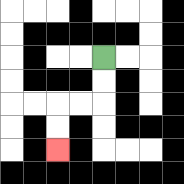{'start': '[4, 2]', 'end': '[2, 6]', 'path_directions': 'D,D,L,L,D,D', 'path_coordinates': '[[4, 2], [4, 3], [4, 4], [3, 4], [2, 4], [2, 5], [2, 6]]'}